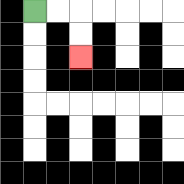{'start': '[1, 0]', 'end': '[3, 2]', 'path_directions': 'R,R,D,D', 'path_coordinates': '[[1, 0], [2, 0], [3, 0], [3, 1], [3, 2]]'}